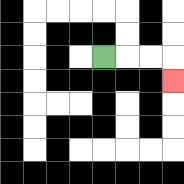{'start': '[4, 2]', 'end': '[7, 3]', 'path_directions': 'R,R,R,D', 'path_coordinates': '[[4, 2], [5, 2], [6, 2], [7, 2], [7, 3]]'}